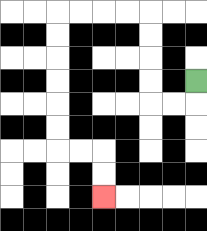{'start': '[8, 3]', 'end': '[4, 8]', 'path_directions': 'D,L,L,U,U,U,U,L,L,L,L,D,D,D,D,D,D,R,R,D,D', 'path_coordinates': '[[8, 3], [8, 4], [7, 4], [6, 4], [6, 3], [6, 2], [6, 1], [6, 0], [5, 0], [4, 0], [3, 0], [2, 0], [2, 1], [2, 2], [2, 3], [2, 4], [2, 5], [2, 6], [3, 6], [4, 6], [4, 7], [4, 8]]'}